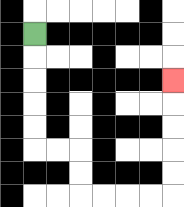{'start': '[1, 1]', 'end': '[7, 3]', 'path_directions': 'D,D,D,D,D,R,R,D,D,R,R,R,R,U,U,U,U,U', 'path_coordinates': '[[1, 1], [1, 2], [1, 3], [1, 4], [1, 5], [1, 6], [2, 6], [3, 6], [3, 7], [3, 8], [4, 8], [5, 8], [6, 8], [7, 8], [7, 7], [7, 6], [7, 5], [7, 4], [7, 3]]'}